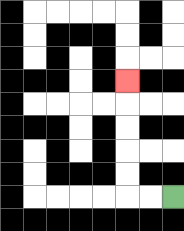{'start': '[7, 8]', 'end': '[5, 3]', 'path_directions': 'L,L,U,U,U,U,U', 'path_coordinates': '[[7, 8], [6, 8], [5, 8], [5, 7], [5, 6], [5, 5], [5, 4], [5, 3]]'}